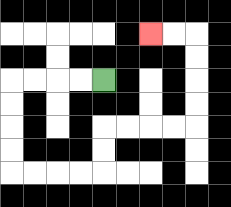{'start': '[4, 3]', 'end': '[6, 1]', 'path_directions': 'L,L,L,L,D,D,D,D,R,R,R,R,U,U,R,R,R,R,U,U,U,U,L,L', 'path_coordinates': '[[4, 3], [3, 3], [2, 3], [1, 3], [0, 3], [0, 4], [0, 5], [0, 6], [0, 7], [1, 7], [2, 7], [3, 7], [4, 7], [4, 6], [4, 5], [5, 5], [6, 5], [7, 5], [8, 5], [8, 4], [8, 3], [8, 2], [8, 1], [7, 1], [6, 1]]'}